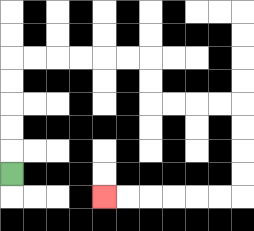{'start': '[0, 7]', 'end': '[4, 8]', 'path_directions': 'U,U,U,U,U,R,R,R,R,R,R,D,D,R,R,R,R,D,D,D,D,L,L,L,L,L,L', 'path_coordinates': '[[0, 7], [0, 6], [0, 5], [0, 4], [0, 3], [0, 2], [1, 2], [2, 2], [3, 2], [4, 2], [5, 2], [6, 2], [6, 3], [6, 4], [7, 4], [8, 4], [9, 4], [10, 4], [10, 5], [10, 6], [10, 7], [10, 8], [9, 8], [8, 8], [7, 8], [6, 8], [5, 8], [4, 8]]'}